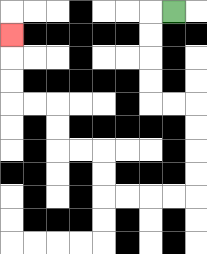{'start': '[7, 0]', 'end': '[0, 1]', 'path_directions': 'L,D,D,D,D,R,R,D,D,D,D,L,L,L,L,U,U,L,L,U,U,L,L,U,U,U', 'path_coordinates': '[[7, 0], [6, 0], [6, 1], [6, 2], [6, 3], [6, 4], [7, 4], [8, 4], [8, 5], [8, 6], [8, 7], [8, 8], [7, 8], [6, 8], [5, 8], [4, 8], [4, 7], [4, 6], [3, 6], [2, 6], [2, 5], [2, 4], [1, 4], [0, 4], [0, 3], [0, 2], [0, 1]]'}